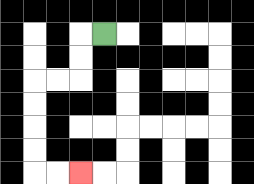{'start': '[4, 1]', 'end': '[3, 7]', 'path_directions': 'L,D,D,L,L,D,D,D,D,R,R', 'path_coordinates': '[[4, 1], [3, 1], [3, 2], [3, 3], [2, 3], [1, 3], [1, 4], [1, 5], [1, 6], [1, 7], [2, 7], [3, 7]]'}